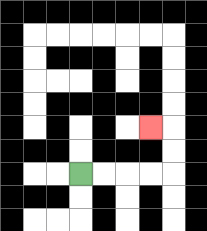{'start': '[3, 7]', 'end': '[6, 5]', 'path_directions': 'R,R,R,R,U,U,L', 'path_coordinates': '[[3, 7], [4, 7], [5, 7], [6, 7], [7, 7], [7, 6], [7, 5], [6, 5]]'}